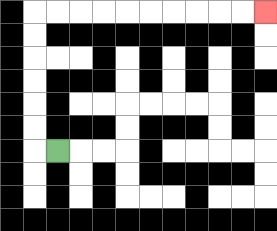{'start': '[2, 6]', 'end': '[11, 0]', 'path_directions': 'L,U,U,U,U,U,U,R,R,R,R,R,R,R,R,R,R', 'path_coordinates': '[[2, 6], [1, 6], [1, 5], [1, 4], [1, 3], [1, 2], [1, 1], [1, 0], [2, 0], [3, 0], [4, 0], [5, 0], [6, 0], [7, 0], [8, 0], [9, 0], [10, 0], [11, 0]]'}